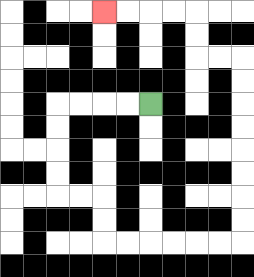{'start': '[6, 4]', 'end': '[4, 0]', 'path_directions': 'L,L,L,L,D,D,D,D,R,R,D,D,R,R,R,R,R,R,U,U,U,U,U,U,U,U,L,L,U,U,L,L,L,L', 'path_coordinates': '[[6, 4], [5, 4], [4, 4], [3, 4], [2, 4], [2, 5], [2, 6], [2, 7], [2, 8], [3, 8], [4, 8], [4, 9], [4, 10], [5, 10], [6, 10], [7, 10], [8, 10], [9, 10], [10, 10], [10, 9], [10, 8], [10, 7], [10, 6], [10, 5], [10, 4], [10, 3], [10, 2], [9, 2], [8, 2], [8, 1], [8, 0], [7, 0], [6, 0], [5, 0], [4, 0]]'}